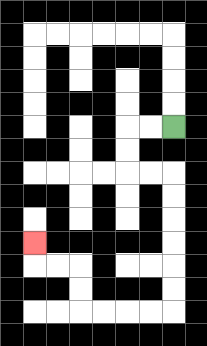{'start': '[7, 5]', 'end': '[1, 10]', 'path_directions': 'L,L,D,D,R,R,D,D,D,D,D,D,L,L,L,L,U,U,L,L,U', 'path_coordinates': '[[7, 5], [6, 5], [5, 5], [5, 6], [5, 7], [6, 7], [7, 7], [7, 8], [7, 9], [7, 10], [7, 11], [7, 12], [7, 13], [6, 13], [5, 13], [4, 13], [3, 13], [3, 12], [3, 11], [2, 11], [1, 11], [1, 10]]'}